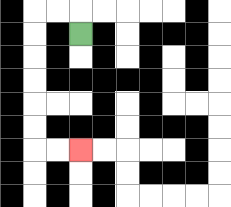{'start': '[3, 1]', 'end': '[3, 6]', 'path_directions': 'U,L,L,D,D,D,D,D,D,R,R', 'path_coordinates': '[[3, 1], [3, 0], [2, 0], [1, 0], [1, 1], [1, 2], [1, 3], [1, 4], [1, 5], [1, 6], [2, 6], [3, 6]]'}